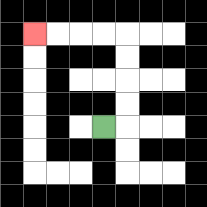{'start': '[4, 5]', 'end': '[1, 1]', 'path_directions': 'R,U,U,U,U,L,L,L,L', 'path_coordinates': '[[4, 5], [5, 5], [5, 4], [5, 3], [5, 2], [5, 1], [4, 1], [3, 1], [2, 1], [1, 1]]'}